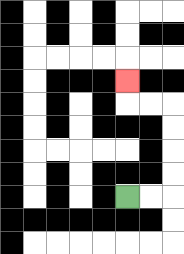{'start': '[5, 8]', 'end': '[5, 3]', 'path_directions': 'R,R,U,U,U,U,L,L,U', 'path_coordinates': '[[5, 8], [6, 8], [7, 8], [7, 7], [7, 6], [7, 5], [7, 4], [6, 4], [5, 4], [5, 3]]'}